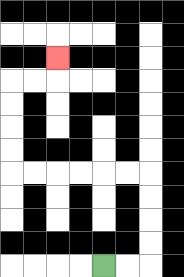{'start': '[4, 11]', 'end': '[2, 2]', 'path_directions': 'R,R,U,U,U,U,L,L,L,L,L,L,U,U,U,U,R,R,U', 'path_coordinates': '[[4, 11], [5, 11], [6, 11], [6, 10], [6, 9], [6, 8], [6, 7], [5, 7], [4, 7], [3, 7], [2, 7], [1, 7], [0, 7], [0, 6], [0, 5], [0, 4], [0, 3], [1, 3], [2, 3], [2, 2]]'}